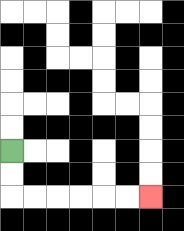{'start': '[0, 6]', 'end': '[6, 8]', 'path_directions': 'D,D,R,R,R,R,R,R', 'path_coordinates': '[[0, 6], [0, 7], [0, 8], [1, 8], [2, 8], [3, 8], [4, 8], [5, 8], [6, 8]]'}